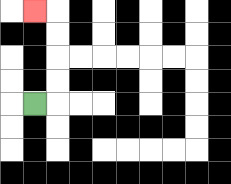{'start': '[1, 4]', 'end': '[1, 0]', 'path_directions': 'R,U,U,U,U,L', 'path_coordinates': '[[1, 4], [2, 4], [2, 3], [2, 2], [2, 1], [2, 0], [1, 0]]'}